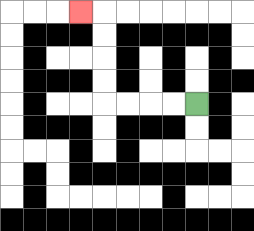{'start': '[8, 4]', 'end': '[3, 0]', 'path_directions': 'L,L,L,L,U,U,U,U,L', 'path_coordinates': '[[8, 4], [7, 4], [6, 4], [5, 4], [4, 4], [4, 3], [4, 2], [4, 1], [4, 0], [3, 0]]'}